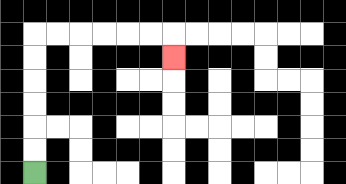{'start': '[1, 7]', 'end': '[7, 2]', 'path_directions': 'U,U,U,U,U,U,R,R,R,R,R,R,D', 'path_coordinates': '[[1, 7], [1, 6], [1, 5], [1, 4], [1, 3], [1, 2], [1, 1], [2, 1], [3, 1], [4, 1], [5, 1], [6, 1], [7, 1], [7, 2]]'}